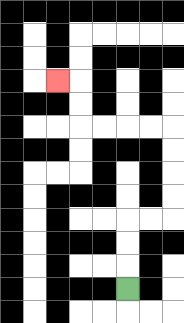{'start': '[5, 12]', 'end': '[2, 3]', 'path_directions': 'U,U,U,R,R,U,U,U,U,L,L,L,L,U,U,L', 'path_coordinates': '[[5, 12], [5, 11], [5, 10], [5, 9], [6, 9], [7, 9], [7, 8], [7, 7], [7, 6], [7, 5], [6, 5], [5, 5], [4, 5], [3, 5], [3, 4], [3, 3], [2, 3]]'}